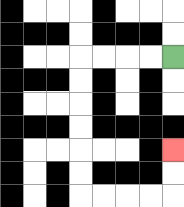{'start': '[7, 2]', 'end': '[7, 6]', 'path_directions': 'L,L,L,L,D,D,D,D,D,D,R,R,R,R,U,U', 'path_coordinates': '[[7, 2], [6, 2], [5, 2], [4, 2], [3, 2], [3, 3], [3, 4], [3, 5], [3, 6], [3, 7], [3, 8], [4, 8], [5, 8], [6, 8], [7, 8], [7, 7], [7, 6]]'}